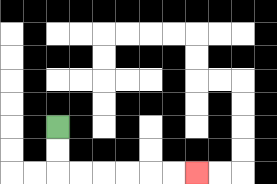{'start': '[2, 5]', 'end': '[8, 7]', 'path_directions': 'D,D,R,R,R,R,R,R', 'path_coordinates': '[[2, 5], [2, 6], [2, 7], [3, 7], [4, 7], [5, 7], [6, 7], [7, 7], [8, 7]]'}